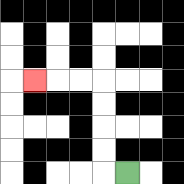{'start': '[5, 7]', 'end': '[1, 3]', 'path_directions': 'L,U,U,U,U,L,L,L', 'path_coordinates': '[[5, 7], [4, 7], [4, 6], [4, 5], [4, 4], [4, 3], [3, 3], [2, 3], [1, 3]]'}